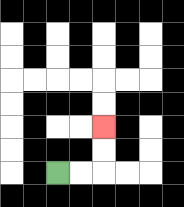{'start': '[2, 7]', 'end': '[4, 5]', 'path_directions': 'R,R,U,U', 'path_coordinates': '[[2, 7], [3, 7], [4, 7], [4, 6], [4, 5]]'}